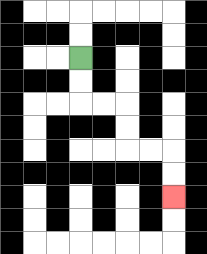{'start': '[3, 2]', 'end': '[7, 8]', 'path_directions': 'D,D,R,R,D,D,R,R,D,D', 'path_coordinates': '[[3, 2], [3, 3], [3, 4], [4, 4], [5, 4], [5, 5], [5, 6], [6, 6], [7, 6], [7, 7], [7, 8]]'}